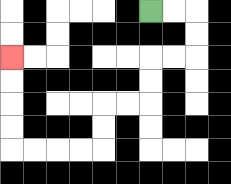{'start': '[6, 0]', 'end': '[0, 2]', 'path_directions': 'R,R,D,D,L,L,D,D,L,L,D,D,L,L,L,L,U,U,U,U', 'path_coordinates': '[[6, 0], [7, 0], [8, 0], [8, 1], [8, 2], [7, 2], [6, 2], [6, 3], [6, 4], [5, 4], [4, 4], [4, 5], [4, 6], [3, 6], [2, 6], [1, 6], [0, 6], [0, 5], [0, 4], [0, 3], [0, 2]]'}